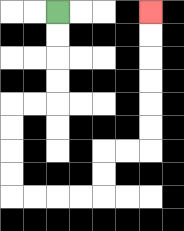{'start': '[2, 0]', 'end': '[6, 0]', 'path_directions': 'D,D,D,D,L,L,D,D,D,D,R,R,R,R,U,U,R,R,U,U,U,U,U,U', 'path_coordinates': '[[2, 0], [2, 1], [2, 2], [2, 3], [2, 4], [1, 4], [0, 4], [0, 5], [0, 6], [0, 7], [0, 8], [1, 8], [2, 8], [3, 8], [4, 8], [4, 7], [4, 6], [5, 6], [6, 6], [6, 5], [6, 4], [6, 3], [6, 2], [6, 1], [6, 0]]'}